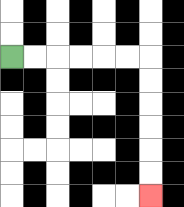{'start': '[0, 2]', 'end': '[6, 8]', 'path_directions': 'R,R,R,R,R,R,D,D,D,D,D,D', 'path_coordinates': '[[0, 2], [1, 2], [2, 2], [3, 2], [4, 2], [5, 2], [6, 2], [6, 3], [6, 4], [6, 5], [6, 6], [6, 7], [6, 8]]'}